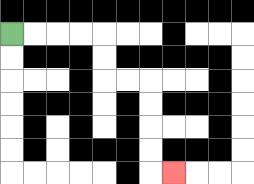{'start': '[0, 1]', 'end': '[7, 7]', 'path_directions': 'R,R,R,R,D,D,R,R,D,D,D,D,R', 'path_coordinates': '[[0, 1], [1, 1], [2, 1], [3, 1], [4, 1], [4, 2], [4, 3], [5, 3], [6, 3], [6, 4], [6, 5], [6, 6], [6, 7], [7, 7]]'}